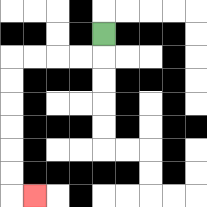{'start': '[4, 1]', 'end': '[1, 8]', 'path_directions': 'D,L,L,L,L,D,D,D,D,D,D,R', 'path_coordinates': '[[4, 1], [4, 2], [3, 2], [2, 2], [1, 2], [0, 2], [0, 3], [0, 4], [0, 5], [0, 6], [0, 7], [0, 8], [1, 8]]'}